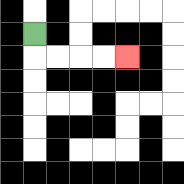{'start': '[1, 1]', 'end': '[5, 2]', 'path_directions': 'D,R,R,R,R', 'path_coordinates': '[[1, 1], [1, 2], [2, 2], [3, 2], [4, 2], [5, 2]]'}